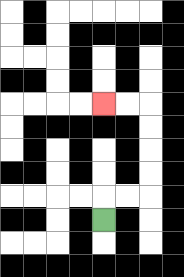{'start': '[4, 9]', 'end': '[4, 4]', 'path_directions': 'U,R,R,U,U,U,U,L,L', 'path_coordinates': '[[4, 9], [4, 8], [5, 8], [6, 8], [6, 7], [6, 6], [6, 5], [6, 4], [5, 4], [4, 4]]'}